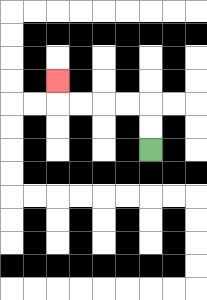{'start': '[6, 6]', 'end': '[2, 3]', 'path_directions': 'U,U,L,L,L,L,U', 'path_coordinates': '[[6, 6], [6, 5], [6, 4], [5, 4], [4, 4], [3, 4], [2, 4], [2, 3]]'}